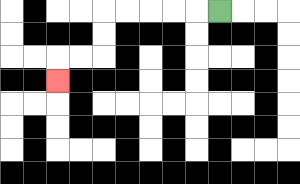{'start': '[9, 0]', 'end': '[2, 3]', 'path_directions': 'L,L,L,L,L,D,D,L,L,D', 'path_coordinates': '[[9, 0], [8, 0], [7, 0], [6, 0], [5, 0], [4, 0], [4, 1], [4, 2], [3, 2], [2, 2], [2, 3]]'}